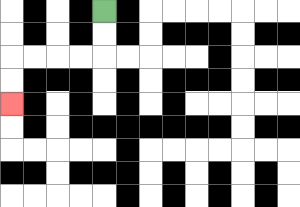{'start': '[4, 0]', 'end': '[0, 4]', 'path_directions': 'D,D,L,L,L,L,D,D', 'path_coordinates': '[[4, 0], [4, 1], [4, 2], [3, 2], [2, 2], [1, 2], [0, 2], [0, 3], [0, 4]]'}